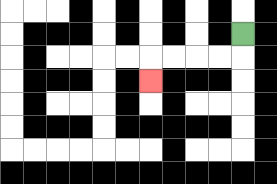{'start': '[10, 1]', 'end': '[6, 3]', 'path_directions': 'D,L,L,L,L,D', 'path_coordinates': '[[10, 1], [10, 2], [9, 2], [8, 2], [7, 2], [6, 2], [6, 3]]'}